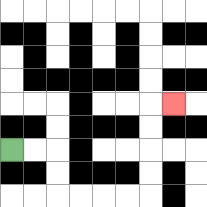{'start': '[0, 6]', 'end': '[7, 4]', 'path_directions': 'R,R,D,D,R,R,R,R,U,U,U,U,R', 'path_coordinates': '[[0, 6], [1, 6], [2, 6], [2, 7], [2, 8], [3, 8], [4, 8], [5, 8], [6, 8], [6, 7], [6, 6], [6, 5], [6, 4], [7, 4]]'}